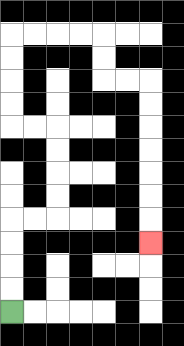{'start': '[0, 13]', 'end': '[6, 10]', 'path_directions': 'U,U,U,U,R,R,U,U,U,U,L,L,U,U,U,U,R,R,R,R,D,D,R,R,D,D,D,D,D,D,D', 'path_coordinates': '[[0, 13], [0, 12], [0, 11], [0, 10], [0, 9], [1, 9], [2, 9], [2, 8], [2, 7], [2, 6], [2, 5], [1, 5], [0, 5], [0, 4], [0, 3], [0, 2], [0, 1], [1, 1], [2, 1], [3, 1], [4, 1], [4, 2], [4, 3], [5, 3], [6, 3], [6, 4], [6, 5], [6, 6], [6, 7], [6, 8], [6, 9], [6, 10]]'}